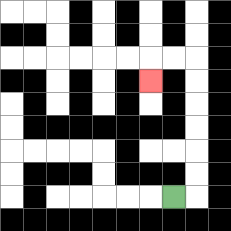{'start': '[7, 8]', 'end': '[6, 3]', 'path_directions': 'R,U,U,U,U,U,U,L,L,D', 'path_coordinates': '[[7, 8], [8, 8], [8, 7], [8, 6], [8, 5], [8, 4], [8, 3], [8, 2], [7, 2], [6, 2], [6, 3]]'}